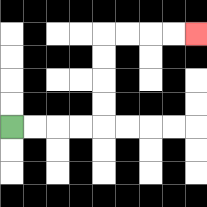{'start': '[0, 5]', 'end': '[8, 1]', 'path_directions': 'R,R,R,R,U,U,U,U,R,R,R,R', 'path_coordinates': '[[0, 5], [1, 5], [2, 5], [3, 5], [4, 5], [4, 4], [4, 3], [4, 2], [4, 1], [5, 1], [6, 1], [7, 1], [8, 1]]'}